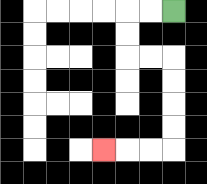{'start': '[7, 0]', 'end': '[4, 6]', 'path_directions': 'L,L,D,D,R,R,D,D,D,D,L,L,L', 'path_coordinates': '[[7, 0], [6, 0], [5, 0], [5, 1], [5, 2], [6, 2], [7, 2], [7, 3], [7, 4], [7, 5], [7, 6], [6, 6], [5, 6], [4, 6]]'}